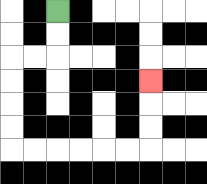{'start': '[2, 0]', 'end': '[6, 3]', 'path_directions': 'D,D,L,L,D,D,D,D,R,R,R,R,R,R,U,U,U', 'path_coordinates': '[[2, 0], [2, 1], [2, 2], [1, 2], [0, 2], [0, 3], [0, 4], [0, 5], [0, 6], [1, 6], [2, 6], [3, 6], [4, 6], [5, 6], [6, 6], [6, 5], [6, 4], [6, 3]]'}